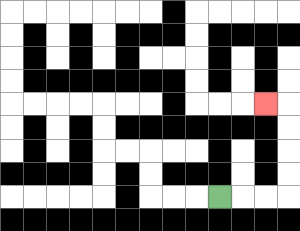{'start': '[9, 8]', 'end': '[11, 4]', 'path_directions': 'R,R,R,U,U,U,U,L', 'path_coordinates': '[[9, 8], [10, 8], [11, 8], [12, 8], [12, 7], [12, 6], [12, 5], [12, 4], [11, 4]]'}